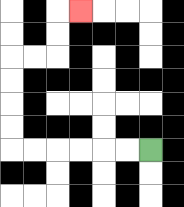{'start': '[6, 6]', 'end': '[3, 0]', 'path_directions': 'L,L,L,L,L,L,U,U,U,U,R,R,U,U,R', 'path_coordinates': '[[6, 6], [5, 6], [4, 6], [3, 6], [2, 6], [1, 6], [0, 6], [0, 5], [0, 4], [0, 3], [0, 2], [1, 2], [2, 2], [2, 1], [2, 0], [3, 0]]'}